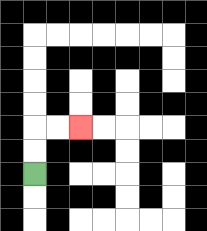{'start': '[1, 7]', 'end': '[3, 5]', 'path_directions': 'U,U,R,R', 'path_coordinates': '[[1, 7], [1, 6], [1, 5], [2, 5], [3, 5]]'}